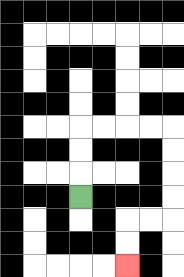{'start': '[3, 8]', 'end': '[5, 11]', 'path_directions': 'U,U,U,R,R,R,R,D,D,D,D,L,L,D,D', 'path_coordinates': '[[3, 8], [3, 7], [3, 6], [3, 5], [4, 5], [5, 5], [6, 5], [7, 5], [7, 6], [7, 7], [7, 8], [7, 9], [6, 9], [5, 9], [5, 10], [5, 11]]'}